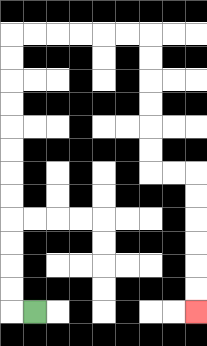{'start': '[1, 13]', 'end': '[8, 13]', 'path_directions': 'L,U,U,U,U,U,U,U,U,U,U,U,U,R,R,R,R,R,R,D,D,D,D,D,D,R,R,D,D,D,D,D,D', 'path_coordinates': '[[1, 13], [0, 13], [0, 12], [0, 11], [0, 10], [0, 9], [0, 8], [0, 7], [0, 6], [0, 5], [0, 4], [0, 3], [0, 2], [0, 1], [1, 1], [2, 1], [3, 1], [4, 1], [5, 1], [6, 1], [6, 2], [6, 3], [6, 4], [6, 5], [6, 6], [6, 7], [7, 7], [8, 7], [8, 8], [8, 9], [8, 10], [8, 11], [8, 12], [8, 13]]'}